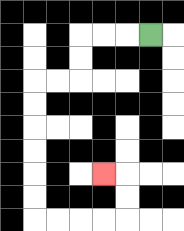{'start': '[6, 1]', 'end': '[4, 7]', 'path_directions': 'L,L,L,D,D,L,L,D,D,D,D,D,D,R,R,R,R,U,U,L', 'path_coordinates': '[[6, 1], [5, 1], [4, 1], [3, 1], [3, 2], [3, 3], [2, 3], [1, 3], [1, 4], [1, 5], [1, 6], [1, 7], [1, 8], [1, 9], [2, 9], [3, 9], [4, 9], [5, 9], [5, 8], [5, 7], [4, 7]]'}